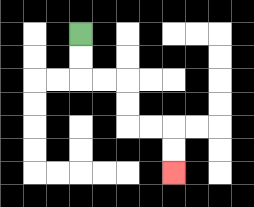{'start': '[3, 1]', 'end': '[7, 7]', 'path_directions': 'D,D,R,R,D,D,R,R,D,D', 'path_coordinates': '[[3, 1], [3, 2], [3, 3], [4, 3], [5, 3], [5, 4], [5, 5], [6, 5], [7, 5], [7, 6], [7, 7]]'}